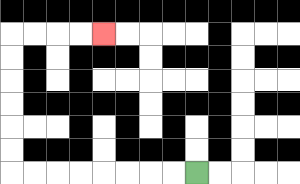{'start': '[8, 7]', 'end': '[4, 1]', 'path_directions': 'L,L,L,L,L,L,L,L,U,U,U,U,U,U,R,R,R,R', 'path_coordinates': '[[8, 7], [7, 7], [6, 7], [5, 7], [4, 7], [3, 7], [2, 7], [1, 7], [0, 7], [0, 6], [0, 5], [0, 4], [0, 3], [0, 2], [0, 1], [1, 1], [2, 1], [3, 1], [4, 1]]'}